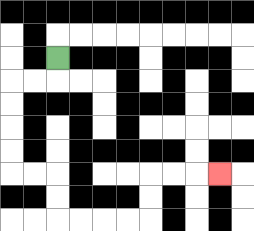{'start': '[2, 2]', 'end': '[9, 7]', 'path_directions': 'D,L,L,D,D,D,D,R,R,D,D,R,R,R,R,U,U,R,R,R', 'path_coordinates': '[[2, 2], [2, 3], [1, 3], [0, 3], [0, 4], [0, 5], [0, 6], [0, 7], [1, 7], [2, 7], [2, 8], [2, 9], [3, 9], [4, 9], [5, 9], [6, 9], [6, 8], [6, 7], [7, 7], [8, 7], [9, 7]]'}